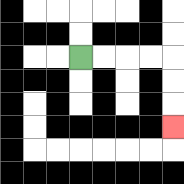{'start': '[3, 2]', 'end': '[7, 5]', 'path_directions': 'R,R,R,R,D,D,D', 'path_coordinates': '[[3, 2], [4, 2], [5, 2], [6, 2], [7, 2], [7, 3], [7, 4], [7, 5]]'}